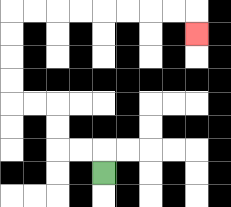{'start': '[4, 7]', 'end': '[8, 1]', 'path_directions': 'U,L,L,U,U,L,L,U,U,U,U,R,R,R,R,R,R,R,R,D', 'path_coordinates': '[[4, 7], [4, 6], [3, 6], [2, 6], [2, 5], [2, 4], [1, 4], [0, 4], [0, 3], [0, 2], [0, 1], [0, 0], [1, 0], [2, 0], [3, 0], [4, 0], [5, 0], [6, 0], [7, 0], [8, 0], [8, 1]]'}